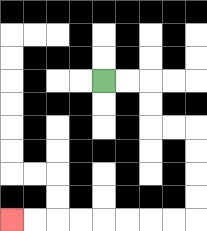{'start': '[4, 3]', 'end': '[0, 9]', 'path_directions': 'R,R,D,D,R,R,D,D,D,D,L,L,L,L,L,L,L,L', 'path_coordinates': '[[4, 3], [5, 3], [6, 3], [6, 4], [6, 5], [7, 5], [8, 5], [8, 6], [8, 7], [8, 8], [8, 9], [7, 9], [6, 9], [5, 9], [4, 9], [3, 9], [2, 9], [1, 9], [0, 9]]'}